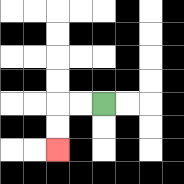{'start': '[4, 4]', 'end': '[2, 6]', 'path_directions': 'L,L,D,D', 'path_coordinates': '[[4, 4], [3, 4], [2, 4], [2, 5], [2, 6]]'}